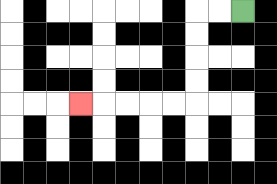{'start': '[10, 0]', 'end': '[3, 4]', 'path_directions': 'L,L,D,D,D,D,L,L,L,L,L', 'path_coordinates': '[[10, 0], [9, 0], [8, 0], [8, 1], [8, 2], [8, 3], [8, 4], [7, 4], [6, 4], [5, 4], [4, 4], [3, 4]]'}